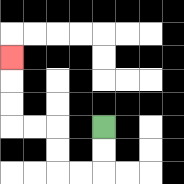{'start': '[4, 5]', 'end': '[0, 2]', 'path_directions': 'D,D,L,L,U,U,L,L,U,U,U', 'path_coordinates': '[[4, 5], [4, 6], [4, 7], [3, 7], [2, 7], [2, 6], [2, 5], [1, 5], [0, 5], [0, 4], [0, 3], [0, 2]]'}